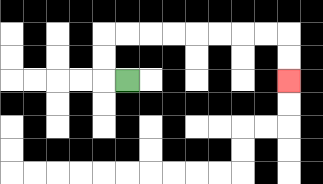{'start': '[5, 3]', 'end': '[12, 3]', 'path_directions': 'L,U,U,R,R,R,R,R,R,R,R,D,D', 'path_coordinates': '[[5, 3], [4, 3], [4, 2], [4, 1], [5, 1], [6, 1], [7, 1], [8, 1], [9, 1], [10, 1], [11, 1], [12, 1], [12, 2], [12, 3]]'}